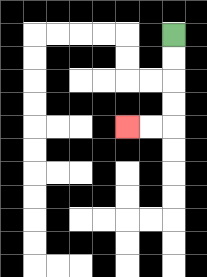{'start': '[7, 1]', 'end': '[5, 5]', 'path_directions': 'D,D,D,D,L,L', 'path_coordinates': '[[7, 1], [7, 2], [7, 3], [7, 4], [7, 5], [6, 5], [5, 5]]'}